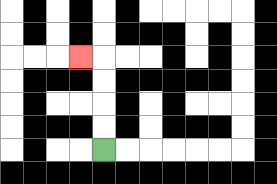{'start': '[4, 6]', 'end': '[3, 2]', 'path_directions': 'U,U,U,U,L', 'path_coordinates': '[[4, 6], [4, 5], [4, 4], [4, 3], [4, 2], [3, 2]]'}